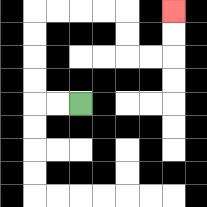{'start': '[3, 4]', 'end': '[7, 0]', 'path_directions': 'L,L,U,U,U,U,R,R,R,R,D,D,R,R,U,U', 'path_coordinates': '[[3, 4], [2, 4], [1, 4], [1, 3], [1, 2], [1, 1], [1, 0], [2, 0], [3, 0], [4, 0], [5, 0], [5, 1], [5, 2], [6, 2], [7, 2], [7, 1], [7, 0]]'}